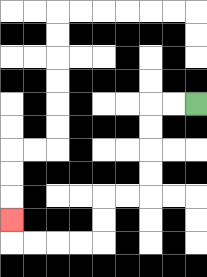{'start': '[8, 4]', 'end': '[0, 9]', 'path_directions': 'L,L,D,D,D,D,L,L,D,D,L,L,L,L,U', 'path_coordinates': '[[8, 4], [7, 4], [6, 4], [6, 5], [6, 6], [6, 7], [6, 8], [5, 8], [4, 8], [4, 9], [4, 10], [3, 10], [2, 10], [1, 10], [0, 10], [0, 9]]'}